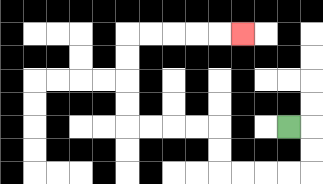{'start': '[12, 5]', 'end': '[10, 1]', 'path_directions': 'R,D,D,L,L,L,L,U,U,L,L,L,L,U,U,U,U,R,R,R,R,R', 'path_coordinates': '[[12, 5], [13, 5], [13, 6], [13, 7], [12, 7], [11, 7], [10, 7], [9, 7], [9, 6], [9, 5], [8, 5], [7, 5], [6, 5], [5, 5], [5, 4], [5, 3], [5, 2], [5, 1], [6, 1], [7, 1], [8, 1], [9, 1], [10, 1]]'}